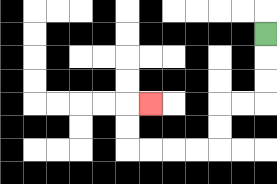{'start': '[11, 1]', 'end': '[6, 4]', 'path_directions': 'D,D,D,L,L,D,D,L,L,L,L,U,U,R', 'path_coordinates': '[[11, 1], [11, 2], [11, 3], [11, 4], [10, 4], [9, 4], [9, 5], [9, 6], [8, 6], [7, 6], [6, 6], [5, 6], [5, 5], [5, 4], [6, 4]]'}